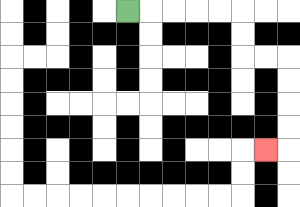{'start': '[5, 0]', 'end': '[11, 6]', 'path_directions': 'R,R,R,R,R,D,D,R,R,D,D,D,D,L', 'path_coordinates': '[[5, 0], [6, 0], [7, 0], [8, 0], [9, 0], [10, 0], [10, 1], [10, 2], [11, 2], [12, 2], [12, 3], [12, 4], [12, 5], [12, 6], [11, 6]]'}